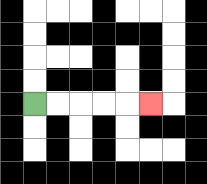{'start': '[1, 4]', 'end': '[6, 4]', 'path_directions': 'R,R,R,R,R', 'path_coordinates': '[[1, 4], [2, 4], [3, 4], [4, 4], [5, 4], [6, 4]]'}